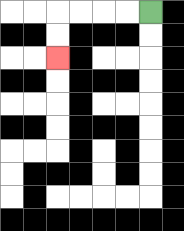{'start': '[6, 0]', 'end': '[2, 2]', 'path_directions': 'L,L,L,L,D,D', 'path_coordinates': '[[6, 0], [5, 0], [4, 0], [3, 0], [2, 0], [2, 1], [2, 2]]'}